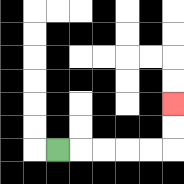{'start': '[2, 6]', 'end': '[7, 4]', 'path_directions': 'R,R,R,R,R,U,U', 'path_coordinates': '[[2, 6], [3, 6], [4, 6], [5, 6], [6, 6], [7, 6], [7, 5], [7, 4]]'}